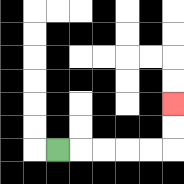{'start': '[2, 6]', 'end': '[7, 4]', 'path_directions': 'R,R,R,R,R,U,U', 'path_coordinates': '[[2, 6], [3, 6], [4, 6], [5, 6], [6, 6], [7, 6], [7, 5], [7, 4]]'}